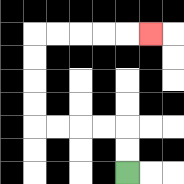{'start': '[5, 7]', 'end': '[6, 1]', 'path_directions': 'U,U,L,L,L,L,U,U,U,U,R,R,R,R,R', 'path_coordinates': '[[5, 7], [5, 6], [5, 5], [4, 5], [3, 5], [2, 5], [1, 5], [1, 4], [1, 3], [1, 2], [1, 1], [2, 1], [3, 1], [4, 1], [5, 1], [6, 1]]'}